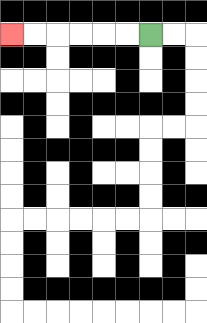{'start': '[6, 1]', 'end': '[0, 1]', 'path_directions': 'L,L,L,L,L,L', 'path_coordinates': '[[6, 1], [5, 1], [4, 1], [3, 1], [2, 1], [1, 1], [0, 1]]'}